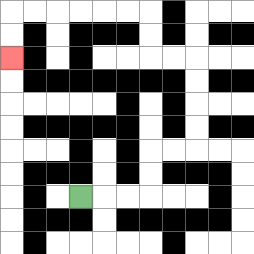{'start': '[3, 8]', 'end': '[0, 2]', 'path_directions': 'R,R,R,U,U,R,R,U,U,U,U,L,L,U,U,L,L,L,L,L,L,D,D', 'path_coordinates': '[[3, 8], [4, 8], [5, 8], [6, 8], [6, 7], [6, 6], [7, 6], [8, 6], [8, 5], [8, 4], [8, 3], [8, 2], [7, 2], [6, 2], [6, 1], [6, 0], [5, 0], [4, 0], [3, 0], [2, 0], [1, 0], [0, 0], [0, 1], [0, 2]]'}